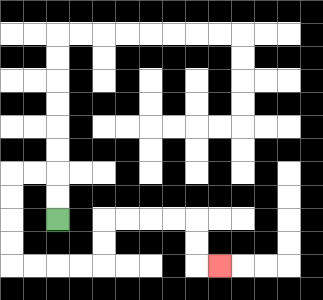{'start': '[2, 9]', 'end': '[9, 11]', 'path_directions': 'U,U,L,L,D,D,D,D,R,R,R,R,U,U,R,R,R,R,D,D,R', 'path_coordinates': '[[2, 9], [2, 8], [2, 7], [1, 7], [0, 7], [0, 8], [0, 9], [0, 10], [0, 11], [1, 11], [2, 11], [3, 11], [4, 11], [4, 10], [4, 9], [5, 9], [6, 9], [7, 9], [8, 9], [8, 10], [8, 11], [9, 11]]'}